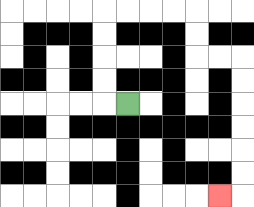{'start': '[5, 4]', 'end': '[9, 8]', 'path_directions': 'L,U,U,U,U,R,R,R,R,D,D,R,R,D,D,D,D,D,D,L', 'path_coordinates': '[[5, 4], [4, 4], [4, 3], [4, 2], [4, 1], [4, 0], [5, 0], [6, 0], [7, 0], [8, 0], [8, 1], [8, 2], [9, 2], [10, 2], [10, 3], [10, 4], [10, 5], [10, 6], [10, 7], [10, 8], [9, 8]]'}